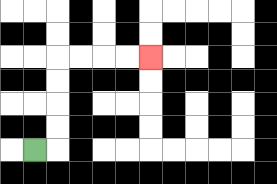{'start': '[1, 6]', 'end': '[6, 2]', 'path_directions': 'R,U,U,U,U,R,R,R,R', 'path_coordinates': '[[1, 6], [2, 6], [2, 5], [2, 4], [2, 3], [2, 2], [3, 2], [4, 2], [5, 2], [6, 2]]'}